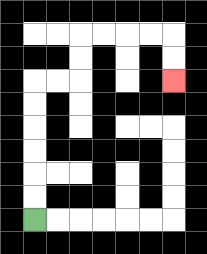{'start': '[1, 9]', 'end': '[7, 3]', 'path_directions': 'U,U,U,U,U,U,R,R,U,U,R,R,R,R,D,D', 'path_coordinates': '[[1, 9], [1, 8], [1, 7], [1, 6], [1, 5], [1, 4], [1, 3], [2, 3], [3, 3], [3, 2], [3, 1], [4, 1], [5, 1], [6, 1], [7, 1], [7, 2], [7, 3]]'}